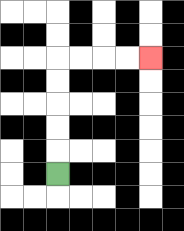{'start': '[2, 7]', 'end': '[6, 2]', 'path_directions': 'U,U,U,U,U,R,R,R,R', 'path_coordinates': '[[2, 7], [2, 6], [2, 5], [2, 4], [2, 3], [2, 2], [3, 2], [4, 2], [5, 2], [6, 2]]'}